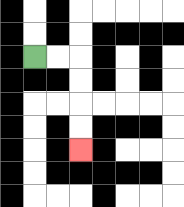{'start': '[1, 2]', 'end': '[3, 6]', 'path_directions': 'R,R,D,D,D,D', 'path_coordinates': '[[1, 2], [2, 2], [3, 2], [3, 3], [3, 4], [3, 5], [3, 6]]'}